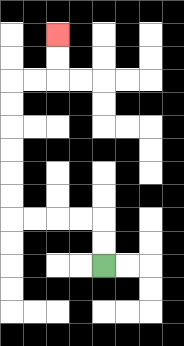{'start': '[4, 11]', 'end': '[2, 1]', 'path_directions': 'U,U,L,L,L,L,U,U,U,U,U,U,R,R,U,U', 'path_coordinates': '[[4, 11], [4, 10], [4, 9], [3, 9], [2, 9], [1, 9], [0, 9], [0, 8], [0, 7], [0, 6], [0, 5], [0, 4], [0, 3], [1, 3], [2, 3], [2, 2], [2, 1]]'}